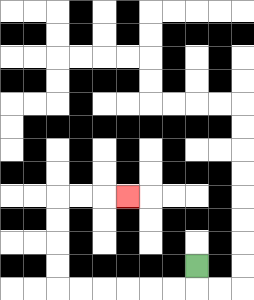{'start': '[8, 11]', 'end': '[5, 8]', 'path_directions': 'D,L,L,L,L,L,L,U,U,U,U,R,R,R', 'path_coordinates': '[[8, 11], [8, 12], [7, 12], [6, 12], [5, 12], [4, 12], [3, 12], [2, 12], [2, 11], [2, 10], [2, 9], [2, 8], [3, 8], [4, 8], [5, 8]]'}